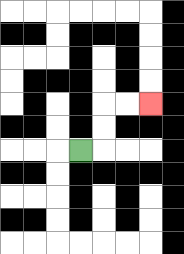{'start': '[3, 6]', 'end': '[6, 4]', 'path_directions': 'R,U,U,R,R', 'path_coordinates': '[[3, 6], [4, 6], [4, 5], [4, 4], [5, 4], [6, 4]]'}